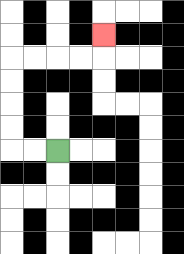{'start': '[2, 6]', 'end': '[4, 1]', 'path_directions': 'L,L,U,U,U,U,R,R,R,R,U', 'path_coordinates': '[[2, 6], [1, 6], [0, 6], [0, 5], [0, 4], [0, 3], [0, 2], [1, 2], [2, 2], [3, 2], [4, 2], [4, 1]]'}